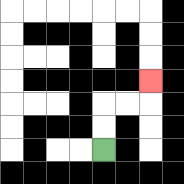{'start': '[4, 6]', 'end': '[6, 3]', 'path_directions': 'U,U,R,R,U', 'path_coordinates': '[[4, 6], [4, 5], [4, 4], [5, 4], [6, 4], [6, 3]]'}